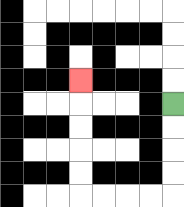{'start': '[7, 4]', 'end': '[3, 3]', 'path_directions': 'D,D,D,D,L,L,L,L,U,U,U,U,U', 'path_coordinates': '[[7, 4], [7, 5], [7, 6], [7, 7], [7, 8], [6, 8], [5, 8], [4, 8], [3, 8], [3, 7], [3, 6], [3, 5], [3, 4], [3, 3]]'}